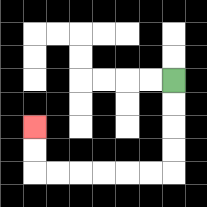{'start': '[7, 3]', 'end': '[1, 5]', 'path_directions': 'D,D,D,D,L,L,L,L,L,L,U,U', 'path_coordinates': '[[7, 3], [7, 4], [7, 5], [7, 6], [7, 7], [6, 7], [5, 7], [4, 7], [3, 7], [2, 7], [1, 7], [1, 6], [1, 5]]'}